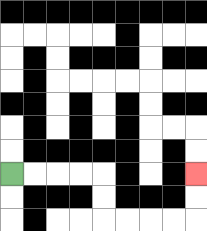{'start': '[0, 7]', 'end': '[8, 7]', 'path_directions': 'R,R,R,R,D,D,R,R,R,R,U,U', 'path_coordinates': '[[0, 7], [1, 7], [2, 7], [3, 7], [4, 7], [4, 8], [4, 9], [5, 9], [6, 9], [7, 9], [8, 9], [8, 8], [8, 7]]'}